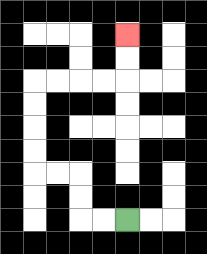{'start': '[5, 9]', 'end': '[5, 1]', 'path_directions': 'L,L,U,U,L,L,U,U,U,U,R,R,R,R,U,U', 'path_coordinates': '[[5, 9], [4, 9], [3, 9], [3, 8], [3, 7], [2, 7], [1, 7], [1, 6], [1, 5], [1, 4], [1, 3], [2, 3], [3, 3], [4, 3], [5, 3], [5, 2], [5, 1]]'}